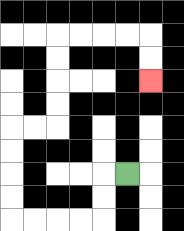{'start': '[5, 7]', 'end': '[6, 3]', 'path_directions': 'L,D,D,L,L,L,L,U,U,U,U,R,R,U,U,U,U,R,R,R,R,D,D', 'path_coordinates': '[[5, 7], [4, 7], [4, 8], [4, 9], [3, 9], [2, 9], [1, 9], [0, 9], [0, 8], [0, 7], [0, 6], [0, 5], [1, 5], [2, 5], [2, 4], [2, 3], [2, 2], [2, 1], [3, 1], [4, 1], [5, 1], [6, 1], [6, 2], [6, 3]]'}